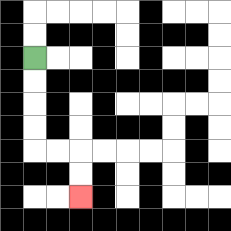{'start': '[1, 2]', 'end': '[3, 8]', 'path_directions': 'D,D,D,D,R,R,D,D', 'path_coordinates': '[[1, 2], [1, 3], [1, 4], [1, 5], [1, 6], [2, 6], [3, 6], [3, 7], [3, 8]]'}